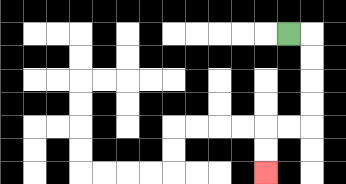{'start': '[12, 1]', 'end': '[11, 7]', 'path_directions': 'R,D,D,D,D,L,L,D,D', 'path_coordinates': '[[12, 1], [13, 1], [13, 2], [13, 3], [13, 4], [13, 5], [12, 5], [11, 5], [11, 6], [11, 7]]'}